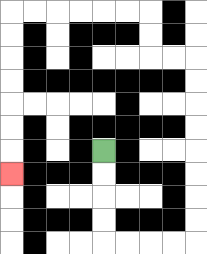{'start': '[4, 6]', 'end': '[0, 7]', 'path_directions': 'D,D,D,D,R,R,R,R,U,U,U,U,U,U,U,U,L,L,U,U,L,L,L,L,L,L,D,D,D,D,D,D,D', 'path_coordinates': '[[4, 6], [4, 7], [4, 8], [4, 9], [4, 10], [5, 10], [6, 10], [7, 10], [8, 10], [8, 9], [8, 8], [8, 7], [8, 6], [8, 5], [8, 4], [8, 3], [8, 2], [7, 2], [6, 2], [6, 1], [6, 0], [5, 0], [4, 0], [3, 0], [2, 0], [1, 0], [0, 0], [0, 1], [0, 2], [0, 3], [0, 4], [0, 5], [0, 6], [0, 7]]'}